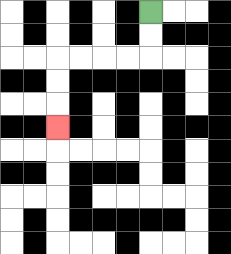{'start': '[6, 0]', 'end': '[2, 5]', 'path_directions': 'D,D,L,L,L,L,D,D,D', 'path_coordinates': '[[6, 0], [6, 1], [6, 2], [5, 2], [4, 2], [3, 2], [2, 2], [2, 3], [2, 4], [2, 5]]'}